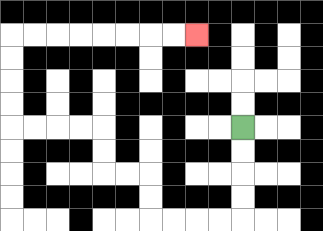{'start': '[10, 5]', 'end': '[8, 1]', 'path_directions': 'D,D,D,D,L,L,L,L,U,U,L,L,U,U,L,L,L,L,U,U,U,U,R,R,R,R,R,R,R,R', 'path_coordinates': '[[10, 5], [10, 6], [10, 7], [10, 8], [10, 9], [9, 9], [8, 9], [7, 9], [6, 9], [6, 8], [6, 7], [5, 7], [4, 7], [4, 6], [4, 5], [3, 5], [2, 5], [1, 5], [0, 5], [0, 4], [0, 3], [0, 2], [0, 1], [1, 1], [2, 1], [3, 1], [4, 1], [5, 1], [6, 1], [7, 1], [8, 1]]'}